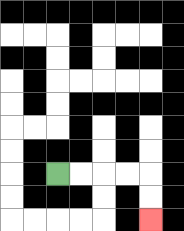{'start': '[2, 7]', 'end': '[6, 9]', 'path_directions': 'R,R,R,R,D,D', 'path_coordinates': '[[2, 7], [3, 7], [4, 7], [5, 7], [6, 7], [6, 8], [6, 9]]'}